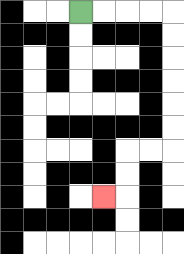{'start': '[3, 0]', 'end': '[4, 8]', 'path_directions': 'R,R,R,R,D,D,D,D,D,D,L,L,D,D,L', 'path_coordinates': '[[3, 0], [4, 0], [5, 0], [6, 0], [7, 0], [7, 1], [7, 2], [7, 3], [7, 4], [7, 5], [7, 6], [6, 6], [5, 6], [5, 7], [5, 8], [4, 8]]'}